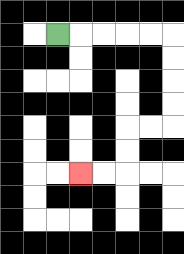{'start': '[2, 1]', 'end': '[3, 7]', 'path_directions': 'R,R,R,R,R,D,D,D,D,L,L,D,D,L,L', 'path_coordinates': '[[2, 1], [3, 1], [4, 1], [5, 1], [6, 1], [7, 1], [7, 2], [7, 3], [7, 4], [7, 5], [6, 5], [5, 5], [5, 6], [5, 7], [4, 7], [3, 7]]'}